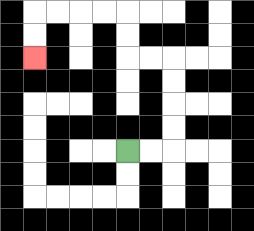{'start': '[5, 6]', 'end': '[1, 2]', 'path_directions': 'R,R,U,U,U,U,L,L,U,U,L,L,L,L,D,D', 'path_coordinates': '[[5, 6], [6, 6], [7, 6], [7, 5], [7, 4], [7, 3], [7, 2], [6, 2], [5, 2], [5, 1], [5, 0], [4, 0], [3, 0], [2, 0], [1, 0], [1, 1], [1, 2]]'}